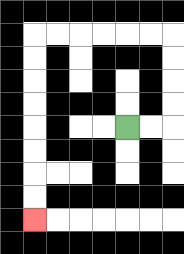{'start': '[5, 5]', 'end': '[1, 9]', 'path_directions': 'R,R,U,U,U,U,L,L,L,L,L,L,D,D,D,D,D,D,D,D', 'path_coordinates': '[[5, 5], [6, 5], [7, 5], [7, 4], [7, 3], [7, 2], [7, 1], [6, 1], [5, 1], [4, 1], [3, 1], [2, 1], [1, 1], [1, 2], [1, 3], [1, 4], [1, 5], [1, 6], [1, 7], [1, 8], [1, 9]]'}